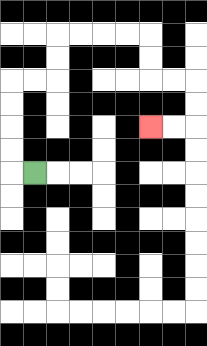{'start': '[1, 7]', 'end': '[6, 5]', 'path_directions': 'L,U,U,U,U,R,R,U,U,R,R,R,R,D,D,R,R,D,D,L,L', 'path_coordinates': '[[1, 7], [0, 7], [0, 6], [0, 5], [0, 4], [0, 3], [1, 3], [2, 3], [2, 2], [2, 1], [3, 1], [4, 1], [5, 1], [6, 1], [6, 2], [6, 3], [7, 3], [8, 3], [8, 4], [8, 5], [7, 5], [6, 5]]'}